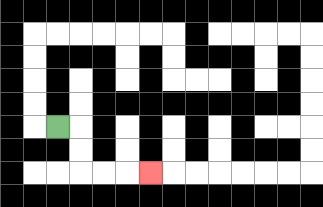{'start': '[2, 5]', 'end': '[6, 7]', 'path_directions': 'R,D,D,R,R,R', 'path_coordinates': '[[2, 5], [3, 5], [3, 6], [3, 7], [4, 7], [5, 7], [6, 7]]'}